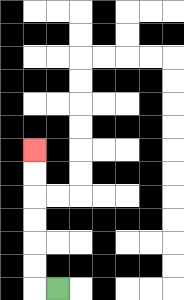{'start': '[2, 12]', 'end': '[1, 6]', 'path_directions': 'L,U,U,U,U,U,U', 'path_coordinates': '[[2, 12], [1, 12], [1, 11], [1, 10], [1, 9], [1, 8], [1, 7], [1, 6]]'}